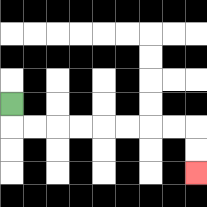{'start': '[0, 4]', 'end': '[8, 7]', 'path_directions': 'D,R,R,R,R,R,R,R,R,D,D', 'path_coordinates': '[[0, 4], [0, 5], [1, 5], [2, 5], [3, 5], [4, 5], [5, 5], [6, 5], [7, 5], [8, 5], [8, 6], [8, 7]]'}